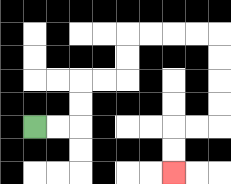{'start': '[1, 5]', 'end': '[7, 7]', 'path_directions': 'R,R,U,U,R,R,U,U,R,R,R,R,D,D,D,D,L,L,D,D', 'path_coordinates': '[[1, 5], [2, 5], [3, 5], [3, 4], [3, 3], [4, 3], [5, 3], [5, 2], [5, 1], [6, 1], [7, 1], [8, 1], [9, 1], [9, 2], [9, 3], [9, 4], [9, 5], [8, 5], [7, 5], [7, 6], [7, 7]]'}